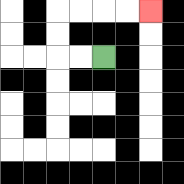{'start': '[4, 2]', 'end': '[6, 0]', 'path_directions': 'L,L,U,U,R,R,R,R', 'path_coordinates': '[[4, 2], [3, 2], [2, 2], [2, 1], [2, 0], [3, 0], [4, 0], [5, 0], [6, 0]]'}